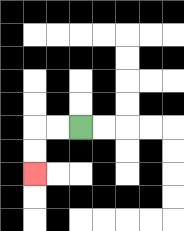{'start': '[3, 5]', 'end': '[1, 7]', 'path_directions': 'L,L,D,D', 'path_coordinates': '[[3, 5], [2, 5], [1, 5], [1, 6], [1, 7]]'}